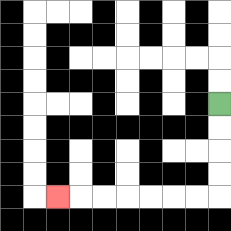{'start': '[9, 4]', 'end': '[2, 8]', 'path_directions': 'D,D,D,D,L,L,L,L,L,L,L', 'path_coordinates': '[[9, 4], [9, 5], [9, 6], [9, 7], [9, 8], [8, 8], [7, 8], [6, 8], [5, 8], [4, 8], [3, 8], [2, 8]]'}